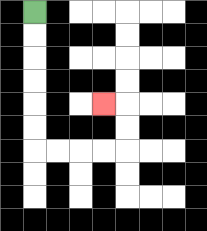{'start': '[1, 0]', 'end': '[4, 4]', 'path_directions': 'D,D,D,D,D,D,R,R,R,R,U,U,L', 'path_coordinates': '[[1, 0], [1, 1], [1, 2], [1, 3], [1, 4], [1, 5], [1, 6], [2, 6], [3, 6], [4, 6], [5, 6], [5, 5], [5, 4], [4, 4]]'}